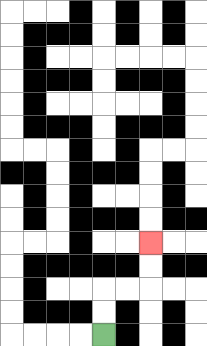{'start': '[4, 14]', 'end': '[6, 10]', 'path_directions': 'U,U,R,R,U,U', 'path_coordinates': '[[4, 14], [4, 13], [4, 12], [5, 12], [6, 12], [6, 11], [6, 10]]'}